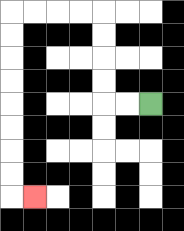{'start': '[6, 4]', 'end': '[1, 8]', 'path_directions': 'L,L,U,U,U,U,L,L,L,L,D,D,D,D,D,D,D,D,R', 'path_coordinates': '[[6, 4], [5, 4], [4, 4], [4, 3], [4, 2], [4, 1], [4, 0], [3, 0], [2, 0], [1, 0], [0, 0], [0, 1], [0, 2], [0, 3], [0, 4], [0, 5], [0, 6], [0, 7], [0, 8], [1, 8]]'}